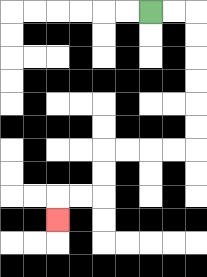{'start': '[6, 0]', 'end': '[2, 9]', 'path_directions': 'R,R,D,D,D,D,D,D,L,L,L,L,D,D,L,L,D', 'path_coordinates': '[[6, 0], [7, 0], [8, 0], [8, 1], [8, 2], [8, 3], [8, 4], [8, 5], [8, 6], [7, 6], [6, 6], [5, 6], [4, 6], [4, 7], [4, 8], [3, 8], [2, 8], [2, 9]]'}